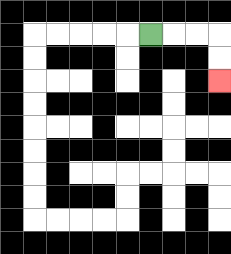{'start': '[6, 1]', 'end': '[9, 3]', 'path_directions': 'R,R,R,D,D', 'path_coordinates': '[[6, 1], [7, 1], [8, 1], [9, 1], [9, 2], [9, 3]]'}